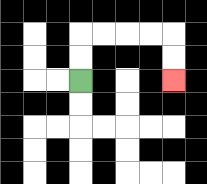{'start': '[3, 3]', 'end': '[7, 3]', 'path_directions': 'U,U,R,R,R,R,D,D', 'path_coordinates': '[[3, 3], [3, 2], [3, 1], [4, 1], [5, 1], [6, 1], [7, 1], [7, 2], [7, 3]]'}